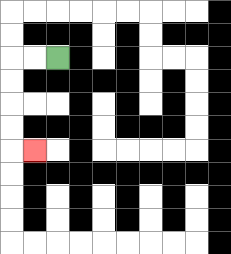{'start': '[2, 2]', 'end': '[1, 6]', 'path_directions': 'L,L,D,D,D,D,R', 'path_coordinates': '[[2, 2], [1, 2], [0, 2], [0, 3], [0, 4], [0, 5], [0, 6], [1, 6]]'}